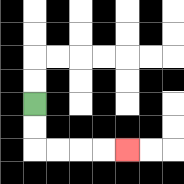{'start': '[1, 4]', 'end': '[5, 6]', 'path_directions': 'D,D,R,R,R,R', 'path_coordinates': '[[1, 4], [1, 5], [1, 6], [2, 6], [3, 6], [4, 6], [5, 6]]'}